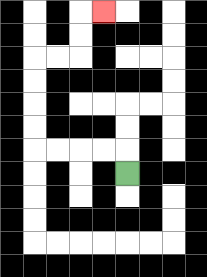{'start': '[5, 7]', 'end': '[4, 0]', 'path_directions': 'U,L,L,L,L,U,U,U,U,R,R,U,U,R', 'path_coordinates': '[[5, 7], [5, 6], [4, 6], [3, 6], [2, 6], [1, 6], [1, 5], [1, 4], [1, 3], [1, 2], [2, 2], [3, 2], [3, 1], [3, 0], [4, 0]]'}